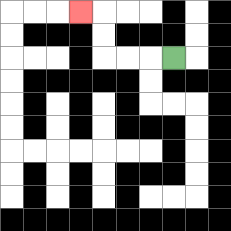{'start': '[7, 2]', 'end': '[3, 0]', 'path_directions': 'L,L,L,U,U,L', 'path_coordinates': '[[7, 2], [6, 2], [5, 2], [4, 2], [4, 1], [4, 0], [3, 0]]'}